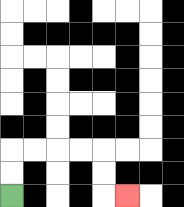{'start': '[0, 8]', 'end': '[5, 8]', 'path_directions': 'U,U,R,R,R,R,D,D,R', 'path_coordinates': '[[0, 8], [0, 7], [0, 6], [1, 6], [2, 6], [3, 6], [4, 6], [4, 7], [4, 8], [5, 8]]'}